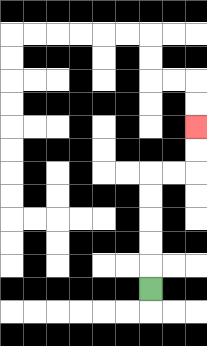{'start': '[6, 12]', 'end': '[8, 5]', 'path_directions': 'U,U,U,U,U,R,R,U,U', 'path_coordinates': '[[6, 12], [6, 11], [6, 10], [6, 9], [6, 8], [6, 7], [7, 7], [8, 7], [8, 6], [8, 5]]'}